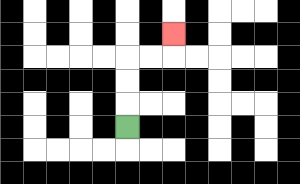{'start': '[5, 5]', 'end': '[7, 1]', 'path_directions': 'U,U,U,R,R,U', 'path_coordinates': '[[5, 5], [5, 4], [5, 3], [5, 2], [6, 2], [7, 2], [7, 1]]'}